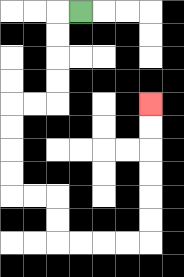{'start': '[3, 0]', 'end': '[6, 4]', 'path_directions': 'L,D,D,D,D,L,L,D,D,D,D,R,R,D,D,R,R,R,R,U,U,U,U,U,U', 'path_coordinates': '[[3, 0], [2, 0], [2, 1], [2, 2], [2, 3], [2, 4], [1, 4], [0, 4], [0, 5], [0, 6], [0, 7], [0, 8], [1, 8], [2, 8], [2, 9], [2, 10], [3, 10], [4, 10], [5, 10], [6, 10], [6, 9], [6, 8], [6, 7], [6, 6], [6, 5], [6, 4]]'}